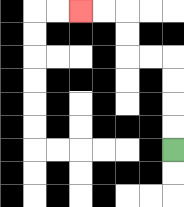{'start': '[7, 6]', 'end': '[3, 0]', 'path_directions': 'U,U,U,U,L,L,U,U,L,L', 'path_coordinates': '[[7, 6], [7, 5], [7, 4], [7, 3], [7, 2], [6, 2], [5, 2], [5, 1], [5, 0], [4, 0], [3, 0]]'}